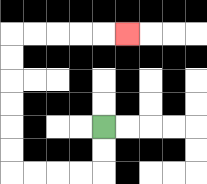{'start': '[4, 5]', 'end': '[5, 1]', 'path_directions': 'D,D,L,L,L,L,U,U,U,U,U,U,R,R,R,R,R', 'path_coordinates': '[[4, 5], [4, 6], [4, 7], [3, 7], [2, 7], [1, 7], [0, 7], [0, 6], [0, 5], [0, 4], [0, 3], [0, 2], [0, 1], [1, 1], [2, 1], [3, 1], [4, 1], [5, 1]]'}